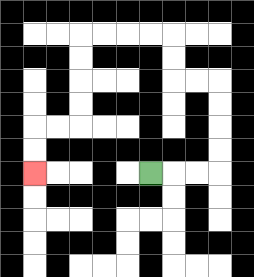{'start': '[6, 7]', 'end': '[1, 7]', 'path_directions': 'R,R,R,U,U,U,U,L,L,U,U,L,L,L,L,D,D,D,D,L,L,D,D', 'path_coordinates': '[[6, 7], [7, 7], [8, 7], [9, 7], [9, 6], [9, 5], [9, 4], [9, 3], [8, 3], [7, 3], [7, 2], [7, 1], [6, 1], [5, 1], [4, 1], [3, 1], [3, 2], [3, 3], [3, 4], [3, 5], [2, 5], [1, 5], [1, 6], [1, 7]]'}